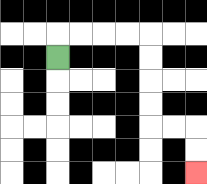{'start': '[2, 2]', 'end': '[8, 7]', 'path_directions': 'U,R,R,R,R,D,D,D,D,R,R,D,D', 'path_coordinates': '[[2, 2], [2, 1], [3, 1], [4, 1], [5, 1], [6, 1], [6, 2], [6, 3], [6, 4], [6, 5], [7, 5], [8, 5], [8, 6], [8, 7]]'}